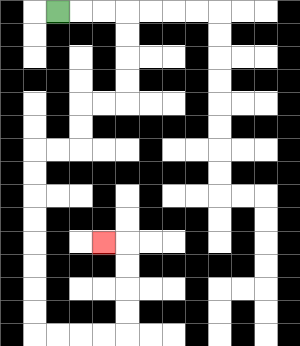{'start': '[2, 0]', 'end': '[4, 10]', 'path_directions': 'R,R,R,D,D,D,D,L,L,D,D,L,L,D,D,D,D,D,D,D,D,R,R,R,R,U,U,U,U,L', 'path_coordinates': '[[2, 0], [3, 0], [4, 0], [5, 0], [5, 1], [5, 2], [5, 3], [5, 4], [4, 4], [3, 4], [3, 5], [3, 6], [2, 6], [1, 6], [1, 7], [1, 8], [1, 9], [1, 10], [1, 11], [1, 12], [1, 13], [1, 14], [2, 14], [3, 14], [4, 14], [5, 14], [5, 13], [5, 12], [5, 11], [5, 10], [4, 10]]'}